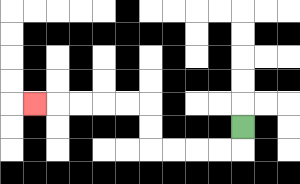{'start': '[10, 5]', 'end': '[1, 4]', 'path_directions': 'D,L,L,L,L,U,U,L,L,L,L,L', 'path_coordinates': '[[10, 5], [10, 6], [9, 6], [8, 6], [7, 6], [6, 6], [6, 5], [6, 4], [5, 4], [4, 4], [3, 4], [2, 4], [1, 4]]'}